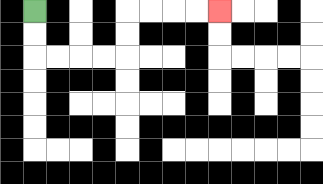{'start': '[1, 0]', 'end': '[9, 0]', 'path_directions': 'D,D,R,R,R,R,U,U,R,R,R,R', 'path_coordinates': '[[1, 0], [1, 1], [1, 2], [2, 2], [3, 2], [4, 2], [5, 2], [5, 1], [5, 0], [6, 0], [7, 0], [8, 0], [9, 0]]'}